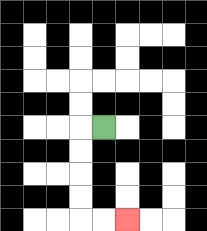{'start': '[4, 5]', 'end': '[5, 9]', 'path_directions': 'L,D,D,D,D,R,R', 'path_coordinates': '[[4, 5], [3, 5], [3, 6], [3, 7], [3, 8], [3, 9], [4, 9], [5, 9]]'}